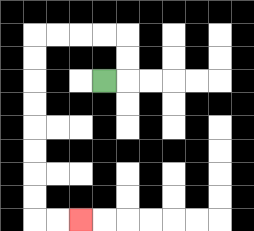{'start': '[4, 3]', 'end': '[3, 9]', 'path_directions': 'R,U,U,L,L,L,L,D,D,D,D,D,D,D,D,R,R', 'path_coordinates': '[[4, 3], [5, 3], [5, 2], [5, 1], [4, 1], [3, 1], [2, 1], [1, 1], [1, 2], [1, 3], [1, 4], [1, 5], [1, 6], [1, 7], [1, 8], [1, 9], [2, 9], [3, 9]]'}